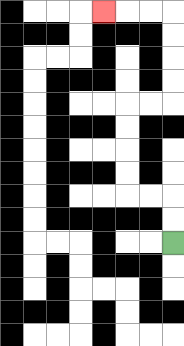{'start': '[7, 10]', 'end': '[4, 0]', 'path_directions': 'U,U,L,L,U,U,U,U,R,R,U,U,U,U,L,L,L', 'path_coordinates': '[[7, 10], [7, 9], [7, 8], [6, 8], [5, 8], [5, 7], [5, 6], [5, 5], [5, 4], [6, 4], [7, 4], [7, 3], [7, 2], [7, 1], [7, 0], [6, 0], [5, 0], [4, 0]]'}